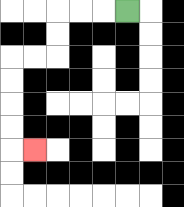{'start': '[5, 0]', 'end': '[1, 6]', 'path_directions': 'L,L,L,D,D,L,L,D,D,D,D,R', 'path_coordinates': '[[5, 0], [4, 0], [3, 0], [2, 0], [2, 1], [2, 2], [1, 2], [0, 2], [0, 3], [0, 4], [0, 5], [0, 6], [1, 6]]'}